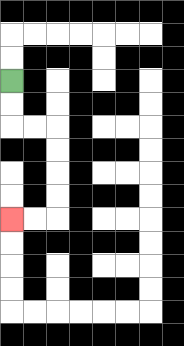{'start': '[0, 3]', 'end': '[0, 9]', 'path_directions': 'D,D,R,R,D,D,D,D,L,L', 'path_coordinates': '[[0, 3], [0, 4], [0, 5], [1, 5], [2, 5], [2, 6], [2, 7], [2, 8], [2, 9], [1, 9], [0, 9]]'}